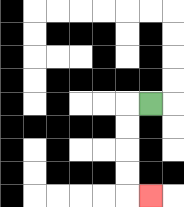{'start': '[6, 4]', 'end': '[6, 8]', 'path_directions': 'L,D,D,D,D,R', 'path_coordinates': '[[6, 4], [5, 4], [5, 5], [5, 6], [5, 7], [5, 8], [6, 8]]'}